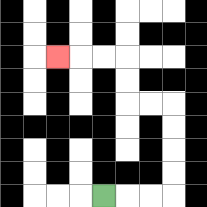{'start': '[4, 8]', 'end': '[2, 2]', 'path_directions': 'R,R,R,U,U,U,U,L,L,U,U,L,L,L', 'path_coordinates': '[[4, 8], [5, 8], [6, 8], [7, 8], [7, 7], [7, 6], [7, 5], [7, 4], [6, 4], [5, 4], [5, 3], [5, 2], [4, 2], [3, 2], [2, 2]]'}